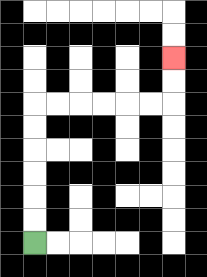{'start': '[1, 10]', 'end': '[7, 2]', 'path_directions': 'U,U,U,U,U,U,R,R,R,R,R,R,U,U', 'path_coordinates': '[[1, 10], [1, 9], [1, 8], [1, 7], [1, 6], [1, 5], [1, 4], [2, 4], [3, 4], [4, 4], [5, 4], [6, 4], [7, 4], [7, 3], [7, 2]]'}